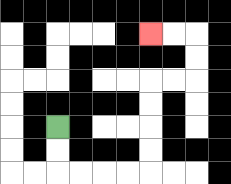{'start': '[2, 5]', 'end': '[6, 1]', 'path_directions': 'D,D,R,R,R,R,U,U,U,U,R,R,U,U,L,L', 'path_coordinates': '[[2, 5], [2, 6], [2, 7], [3, 7], [4, 7], [5, 7], [6, 7], [6, 6], [6, 5], [6, 4], [6, 3], [7, 3], [8, 3], [8, 2], [8, 1], [7, 1], [6, 1]]'}